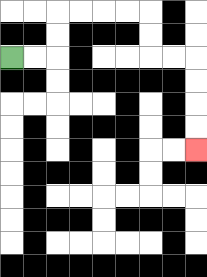{'start': '[0, 2]', 'end': '[8, 6]', 'path_directions': 'R,R,U,U,R,R,R,R,D,D,R,R,D,D,D,D', 'path_coordinates': '[[0, 2], [1, 2], [2, 2], [2, 1], [2, 0], [3, 0], [4, 0], [5, 0], [6, 0], [6, 1], [6, 2], [7, 2], [8, 2], [8, 3], [8, 4], [8, 5], [8, 6]]'}